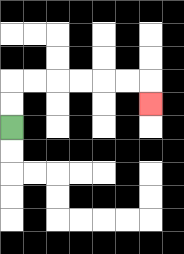{'start': '[0, 5]', 'end': '[6, 4]', 'path_directions': 'U,U,R,R,R,R,R,R,D', 'path_coordinates': '[[0, 5], [0, 4], [0, 3], [1, 3], [2, 3], [3, 3], [4, 3], [5, 3], [6, 3], [6, 4]]'}